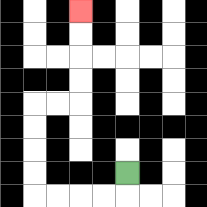{'start': '[5, 7]', 'end': '[3, 0]', 'path_directions': 'D,L,L,L,L,U,U,U,U,R,R,U,U,U,U', 'path_coordinates': '[[5, 7], [5, 8], [4, 8], [3, 8], [2, 8], [1, 8], [1, 7], [1, 6], [1, 5], [1, 4], [2, 4], [3, 4], [3, 3], [3, 2], [3, 1], [3, 0]]'}